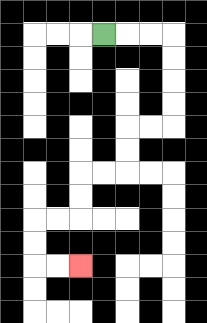{'start': '[4, 1]', 'end': '[3, 11]', 'path_directions': 'R,R,R,D,D,D,D,L,L,D,D,L,L,D,D,L,L,D,D,R,R', 'path_coordinates': '[[4, 1], [5, 1], [6, 1], [7, 1], [7, 2], [7, 3], [7, 4], [7, 5], [6, 5], [5, 5], [5, 6], [5, 7], [4, 7], [3, 7], [3, 8], [3, 9], [2, 9], [1, 9], [1, 10], [1, 11], [2, 11], [3, 11]]'}